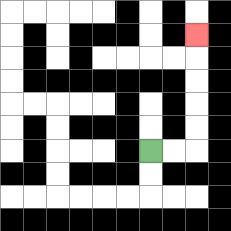{'start': '[6, 6]', 'end': '[8, 1]', 'path_directions': 'R,R,U,U,U,U,U', 'path_coordinates': '[[6, 6], [7, 6], [8, 6], [8, 5], [8, 4], [8, 3], [8, 2], [8, 1]]'}